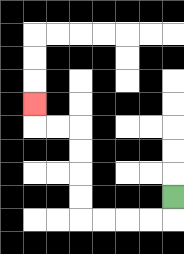{'start': '[7, 8]', 'end': '[1, 4]', 'path_directions': 'D,L,L,L,L,U,U,U,U,L,L,U', 'path_coordinates': '[[7, 8], [7, 9], [6, 9], [5, 9], [4, 9], [3, 9], [3, 8], [3, 7], [3, 6], [3, 5], [2, 5], [1, 5], [1, 4]]'}